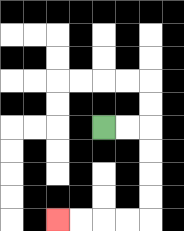{'start': '[4, 5]', 'end': '[2, 9]', 'path_directions': 'R,R,D,D,D,D,L,L,L,L', 'path_coordinates': '[[4, 5], [5, 5], [6, 5], [6, 6], [6, 7], [6, 8], [6, 9], [5, 9], [4, 9], [3, 9], [2, 9]]'}